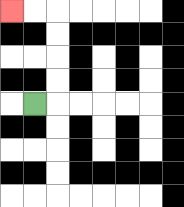{'start': '[1, 4]', 'end': '[0, 0]', 'path_directions': 'R,U,U,U,U,L,L', 'path_coordinates': '[[1, 4], [2, 4], [2, 3], [2, 2], [2, 1], [2, 0], [1, 0], [0, 0]]'}